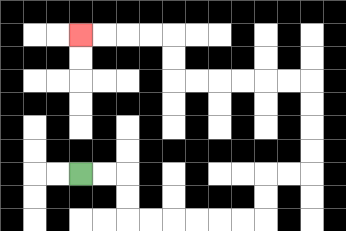{'start': '[3, 7]', 'end': '[3, 1]', 'path_directions': 'R,R,D,D,R,R,R,R,R,R,U,U,R,R,U,U,U,U,L,L,L,L,L,L,U,U,L,L,L,L', 'path_coordinates': '[[3, 7], [4, 7], [5, 7], [5, 8], [5, 9], [6, 9], [7, 9], [8, 9], [9, 9], [10, 9], [11, 9], [11, 8], [11, 7], [12, 7], [13, 7], [13, 6], [13, 5], [13, 4], [13, 3], [12, 3], [11, 3], [10, 3], [9, 3], [8, 3], [7, 3], [7, 2], [7, 1], [6, 1], [5, 1], [4, 1], [3, 1]]'}